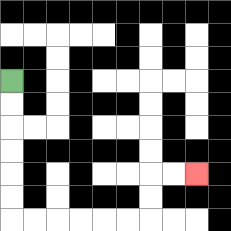{'start': '[0, 3]', 'end': '[8, 7]', 'path_directions': 'D,D,D,D,D,D,R,R,R,R,R,R,U,U,R,R', 'path_coordinates': '[[0, 3], [0, 4], [0, 5], [0, 6], [0, 7], [0, 8], [0, 9], [1, 9], [2, 9], [3, 9], [4, 9], [5, 9], [6, 9], [6, 8], [6, 7], [7, 7], [8, 7]]'}